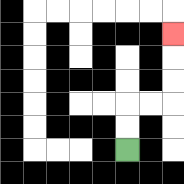{'start': '[5, 6]', 'end': '[7, 1]', 'path_directions': 'U,U,R,R,U,U,U', 'path_coordinates': '[[5, 6], [5, 5], [5, 4], [6, 4], [7, 4], [7, 3], [7, 2], [7, 1]]'}